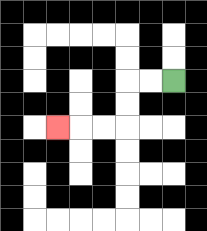{'start': '[7, 3]', 'end': '[2, 5]', 'path_directions': 'L,L,D,D,L,L,L', 'path_coordinates': '[[7, 3], [6, 3], [5, 3], [5, 4], [5, 5], [4, 5], [3, 5], [2, 5]]'}